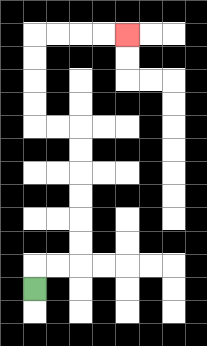{'start': '[1, 12]', 'end': '[5, 1]', 'path_directions': 'U,R,R,U,U,U,U,U,U,L,L,U,U,U,U,R,R,R,R', 'path_coordinates': '[[1, 12], [1, 11], [2, 11], [3, 11], [3, 10], [3, 9], [3, 8], [3, 7], [3, 6], [3, 5], [2, 5], [1, 5], [1, 4], [1, 3], [1, 2], [1, 1], [2, 1], [3, 1], [4, 1], [5, 1]]'}